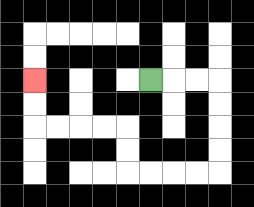{'start': '[6, 3]', 'end': '[1, 3]', 'path_directions': 'R,R,R,D,D,D,D,L,L,L,L,U,U,L,L,L,L,U,U', 'path_coordinates': '[[6, 3], [7, 3], [8, 3], [9, 3], [9, 4], [9, 5], [9, 6], [9, 7], [8, 7], [7, 7], [6, 7], [5, 7], [5, 6], [5, 5], [4, 5], [3, 5], [2, 5], [1, 5], [1, 4], [1, 3]]'}